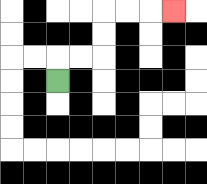{'start': '[2, 3]', 'end': '[7, 0]', 'path_directions': 'U,R,R,U,U,R,R,R', 'path_coordinates': '[[2, 3], [2, 2], [3, 2], [4, 2], [4, 1], [4, 0], [5, 0], [6, 0], [7, 0]]'}